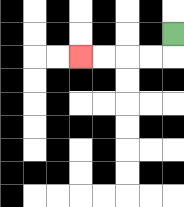{'start': '[7, 1]', 'end': '[3, 2]', 'path_directions': 'D,L,L,L,L', 'path_coordinates': '[[7, 1], [7, 2], [6, 2], [5, 2], [4, 2], [3, 2]]'}